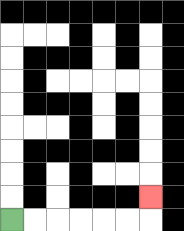{'start': '[0, 9]', 'end': '[6, 8]', 'path_directions': 'R,R,R,R,R,R,U', 'path_coordinates': '[[0, 9], [1, 9], [2, 9], [3, 9], [4, 9], [5, 9], [6, 9], [6, 8]]'}